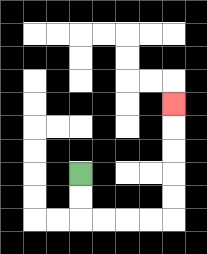{'start': '[3, 7]', 'end': '[7, 4]', 'path_directions': 'D,D,R,R,R,R,U,U,U,U,U', 'path_coordinates': '[[3, 7], [3, 8], [3, 9], [4, 9], [5, 9], [6, 9], [7, 9], [7, 8], [7, 7], [7, 6], [7, 5], [7, 4]]'}